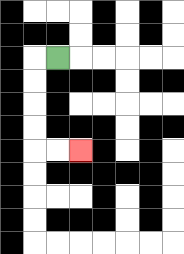{'start': '[2, 2]', 'end': '[3, 6]', 'path_directions': 'L,D,D,D,D,R,R', 'path_coordinates': '[[2, 2], [1, 2], [1, 3], [1, 4], [1, 5], [1, 6], [2, 6], [3, 6]]'}